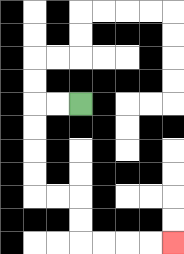{'start': '[3, 4]', 'end': '[7, 10]', 'path_directions': 'L,L,D,D,D,D,R,R,D,D,R,R,R,R', 'path_coordinates': '[[3, 4], [2, 4], [1, 4], [1, 5], [1, 6], [1, 7], [1, 8], [2, 8], [3, 8], [3, 9], [3, 10], [4, 10], [5, 10], [6, 10], [7, 10]]'}